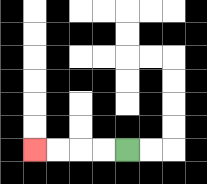{'start': '[5, 6]', 'end': '[1, 6]', 'path_directions': 'L,L,L,L', 'path_coordinates': '[[5, 6], [4, 6], [3, 6], [2, 6], [1, 6]]'}